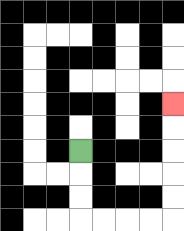{'start': '[3, 6]', 'end': '[7, 4]', 'path_directions': 'D,D,D,R,R,R,R,U,U,U,U,U', 'path_coordinates': '[[3, 6], [3, 7], [3, 8], [3, 9], [4, 9], [5, 9], [6, 9], [7, 9], [7, 8], [7, 7], [7, 6], [7, 5], [7, 4]]'}